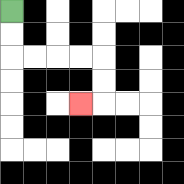{'start': '[0, 0]', 'end': '[3, 4]', 'path_directions': 'D,D,R,R,R,R,D,D,L', 'path_coordinates': '[[0, 0], [0, 1], [0, 2], [1, 2], [2, 2], [3, 2], [4, 2], [4, 3], [4, 4], [3, 4]]'}